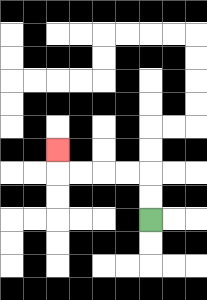{'start': '[6, 9]', 'end': '[2, 6]', 'path_directions': 'U,U,L,L,L,L,U', 'path_coordinates': '[[6, 9], [6, 8], [6, 7], [5, 7], [4, 7], [3, 7], [2, 7], [2, 6]]'}